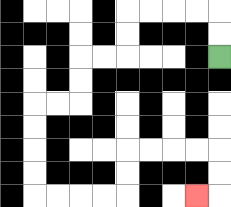{'start': '[9, 2]', 'end': '[8, 8]', 'path_directions': 'U,U,L,L,L,L,D,D,L,L,D,D,L,L,D,D,D,D,R,R,R,R,U,U,R,R,R,R,D,D,L', 'path_coordinates': '[[9, 2], [9, 1], [9, 0], [8, 0], [7, 0], [6, 0], [5, 0], [5, 1], [5, 2], [4, 2], [3, 2], [3, 3], [3, 4], [2, 4], [1, 4], [1, 5], [1, 6], [1, 7], [1, 8], [2, 8], [3, 8], [4, 8], [5, 8], [5, 7], [5, 6], [6, 6], [7, 6], [8, 6], [9, 6], [9, 7], [9, 8], [8, 8]]'}